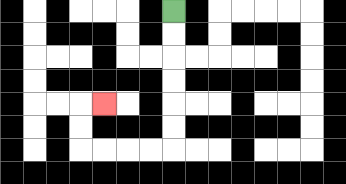{'start': '[7, 0]', 'end': '[4, 4]', 'path_directions': 'D,D,D,D,D,D,L,L,L,L,U,U,R', 'path_coordinates': '[[7, 0], [7, 1], [7, 2], [7, 3], [7, 4], [7, 5], [7, 6], [6, 6], [5, 6], [4, 6], [3, 6], [3, 5], [3, 4], [4, 4]]'}